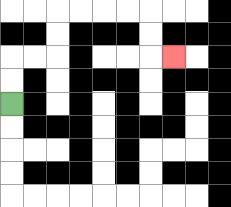{'start': '[0, 4]', 'end': '[7, 2]', 'path_directions': 'U,U,R,R,U,U,R,R,R,R,D,D,R', 'path_coordinates': '[[0, 4], [0, 3], [0, 2], [1, 2], [2, 2], [2, 1], [2, 0], [3, 0], [4, 0], [5, 0], [6, 0], [6, 1], [6, 2], [7, 2]]'}